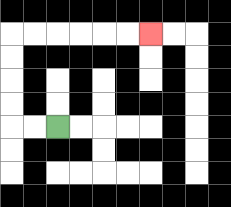{'start': '[2, 5]', 'end': '[6, 1]', 'path_directions': 'L,L,U,U,U,U,R,R,R,R,R,R', 'path_coordinates': '[[2, 5], [1, 5], [0, 5], [0, 4], [0, 3], [0, 2], [0, 1], [1, 1], [2, 1], [3, 1], [4, 1], [5, 1], [6, 1]]'}